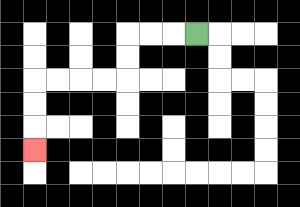{'start': '[8, 1]', 'end': '[1, 6]', 'path_directions': 'L,L,L,D,D,L,L,L,L,D,D,D', 'path_coordinates': '[[8, 1], [7, 1], [6, 1], [5, 1], [5, 2], [5, 3], [4, 3], [3, 3], [2, 3], [1, 3], [1, 4], [1, 5], [1, 6]]'}